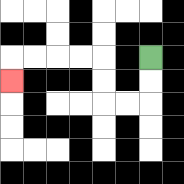{'start': '[6, 2]', 'end': '[0, 3]', 'path_directions': 'D,D,L,L,U,U,L,L,L,L,D', 'path_coordinates': '[[6, 2], [6, 3], [6, 4], [5, 4], [4, 4], [4, 3], [4, 2], [3, 2], [2, 2], [1, 2], [0, 2], [0, 3]]'}